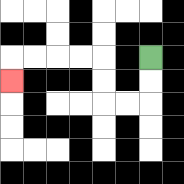{'start': '[6, 2]', 'end': '[0, 3]', 'path_directions': 'D,D,L,L,U,U,L,L,L,L,D', 'path_coordinates': '[[6, 2], [6, 3], [6, 4], [5, 4], [4, 4], [4, 3], [4, 2], [3, 2], [2, 2], [1, 2], [0, 2], [0, 3]]'}